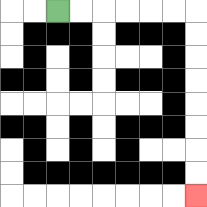{'start': '[2, 0]', 'end': '[8, 8]', 'path_directions': 'R,R,R,R,R,R,D,D,D,D,D,D,D,D', 'path_coordinates': '[[2, 0], [3, 0], [4, 0], [5, 0], [6, 0], [7, 0], [8, 0], [8, 1], [8, 2], [8, 3], [8, 4], [8, 5], [8, 6], [8, 7], [8, 8]]'}